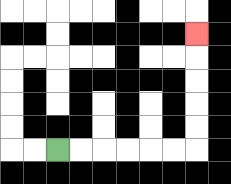{'start': '[2, 6]', 'end': '[8, 1]', 'path_directions': 'R,R,R,R,R,R,U,U,U,U,U', 'path_coordinates': '[[2, 6], [3, 6], [4, 6], [5, 6], [6, 6], [7, 6], [8, 6], [8, 5], [8, 4], [8, 3], [8, 2], [8, 1]]'}